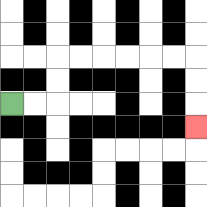{'start': '[0, 4]', 'end': '[8, 5]', 'path_directions': 'R,R,U,U,R,R,R,R,R,R,D,D,D', 'path_coordinates': '[[0, 4], [1, 4], [2, 4], [2, 3], [2, 2], [3, 2], [4, 2], [5, 2], [6, 2], [7, 2], [8, 2], [8, 3], [8, 4], [8, 5]]'}